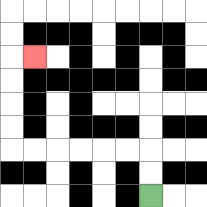{'start': '[6, 8]', 'end': '[1, 2]', 'path_directions': 'U,U,L,L,L,L,L,L,U,U,U,U,R', 'path_coordinates': '[[6, 8], [6, 7], [6, 6], [5, 6], [4, 6], [3, 6], [2, 6], [1, 6], [0, 6], [0, 5], [0, 4], [0, 3], [0, 2], [1, 2]]'}